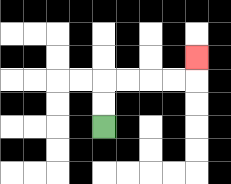{'start': '[4, 5]', 'end': '[8, 2]', 'path_directions': 'U,U,R,R,R,R,U', 'path_coordinates': '[[4, 5], [4, 4], [4, 3], [5, 3], [6, 3], [7, 3], [8, 3], [8, 2]]'}